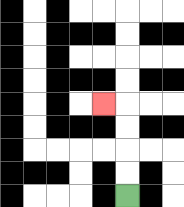{'start': '[5, 8]', 'end': '[4, 4]', 'path_directions': 'U,U,U,U,L', 'path_coordinates': '[[5, 8], [5, 7], [5, 6], [5, 5], [5, 4], [4, 4]]'}